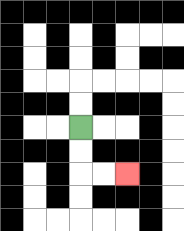{'start': '[3, 5]', 'end': '[5, 7]', 'path_directions': 'D,D,R,R', 'path_coordinates': '[[3, 5], [3, 6], [3, 7], [4, 7], [5, 7]]'}